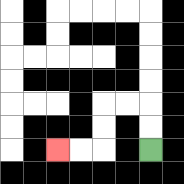{'start': '[6, 6]', 'end': '[2, 6]', 'path_directions': 'U,U,L,L,D,D,L,L', 'path_coordinates': '[[6, 6], [6, 5], [6, 4], [5, 4], [4, 4], [4, 5], [4, 6], [3, 6], [2, 6]]'}